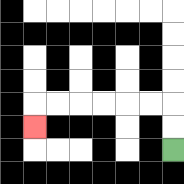{'start': '[7, 6]', 'end': '[1, 5]', 'path_directions': 'U,U,L,L,L,L,L,L,D', 'path_coordinates': '[[7, 6], [7, 5], [7, 4], [6, 4], [5, 4], [4, 4], [3, 4], [2, 4], [1, 4], [1, 5]]'}